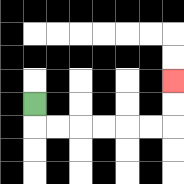{'start': '[1, 4]', 'end': '[7, 3]', 'path_directions': 'D,R,R,R,R,R,R,U,U', 'path_coordinates': '[[1, 4], [1, 5], [2, 5], [3, 5], [4, 5], [5, 5], [6, 5], [7, 5], [7, 4], [7, 3]]'}